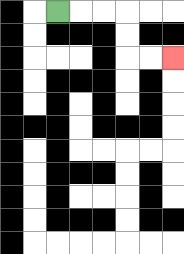{'start': '[2, 0]', 'end': '[7, 2]', 'path_directions': 'R,R,R,D,D,R,R', 'path_coordinates': '[[2, 0], [3, 0], [4, 0], [5, 0], [5, 1], [5, 2], [6, 2], [7, 2]]'}